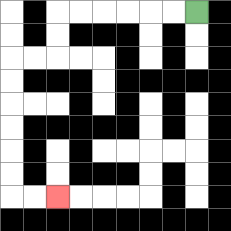{'start': '[8, 0]', 'end': '[2, 8]', 'path_directions': 'L,L,L,L,L,L,D,D,L,L,D,D,D,D,D,D,R,R', 'path_coordinates': '[[8, 0], [7, 0], [6, 0], [5, 0], [4, 0], [3, 0], [2, 0], [2, 1], [2, 2], [1, 2], [0, 2], [0, 3], [0, 4], [0, 5], [0, 6], [0, 7], [0, 8], [1, 8], [2, 8]]'}